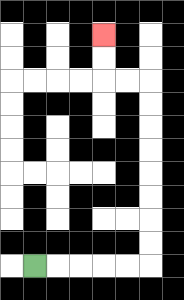{'start': '[1, 11]', 'end': '[4, 1]', 'path_directions': 'R,R,R,R,R,U,U,U,U,U,U,U,U,L,L,U,U', 'path_coordinates': '[[1, 11], [2, 11], [3, 11], [4, 11], [5, 11], [6, 11], [6, 10], [6, 9], [6, 8], [6, 7], [6, 6], [6, 5], [6, 4], [6, 3], [5, 3], [4, 3], [4, 2], [4, 1]]'}